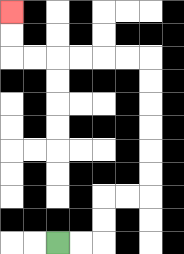{'start': '[2, 10]', 'end': '[0, 0]', 'path_directions': 'R,R,U,U,R,R,U,U,U,U,U,U,L,L,L,L,L,L,U,U', 'path_coordinates': '[[2, 10], [3, 10], [4, 10], [4, 9], [4, 8], [5, 8], [6, 8], [6, 7], [6, 6], [6, 5], [6, 4], [6, 3], [6, 2], [5, 2], [4, 2], [3, 2], [2, 2], [1, 2], [0, 2], [0, 1], [0, 0]]'}